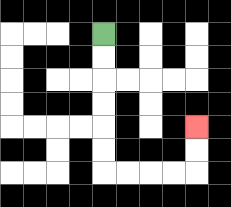{'start': '[4, 1]', 'end': '[8, 5]', 'path_directions': 'D,D,D,D,D,D,R,R,R,R,U,U', 'path_coordinates': '[[4, 1], [4, 2], [4, 3], [4, 4], [4, 5], [4, 6], [4, 7], [5, 7], [6, 7], [7, 7], [8, 7], [8, 6], [8, 5]]'}